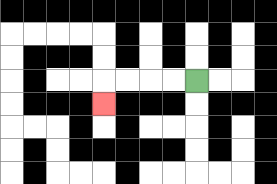{'start': '[8, 3]', 'end': '[4, 4]', 'path_directions': 'L,L,L,L,D', 'path_coordinates': '[[8, 3], [7, 3], [6, 3], [5, 3], [4, 3], [4, 4]]'}